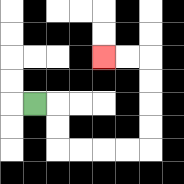{'start': '[1, 4]', 'end': '[4, 2]', 'path_directions': 'R,D,D,R,R,R,R,U,U,U,U,L,L', 'path_coordinates': '[[1, 4], [2, 4], [2, 5], [2, 6], [3, 6], [4, 6], [5, 6], [6, 6], [6, 5], [6, 4], [6, 3], [6, 2], [5, 2], [4, 2]]'}